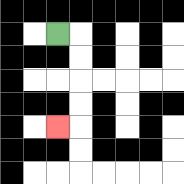{'start': '[2, 1]', 'end': '[2, 5]', 'path_directions': 'R,D,D,D,D,L', 'path_coordinates': '[[2, 1], [3, 1], [3, 2], [3, 3], [3, 4], [3, 5], [2, 5]]'}